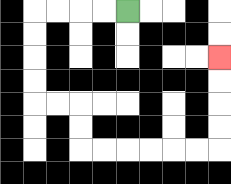{'start': '[5, 0]', 'end': '[9, 2]', 'path_directions': 'L,L,L,L,D,D,D,D,R,R,D,D,R,R,R,R,R,R,U,U,U,U', 'path_coordinates': '[[5, 0], [4, 0], [3, 0], [2, 0], [1, 0], [1, 1], [1, 2], [1, 3], [1, 4], [2, 4], [3, 4], [3, 5], [3, 6], [4, 6], [5, 6], [6, 6], [7, 6], [8, 6], [9, 6], [9, 5], [9, 4], [9, 3], [9, 2]]'}